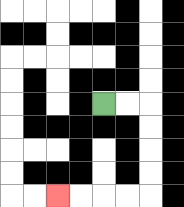{'start': '[4, 4]', 'end': '[2, 8]', 'path_directions': 'R,R,D,D,D,D,L,L,L,L', 'path_coordinates': '[[4, 4], [5, 4], [6, 4], [6, 5], [6, 6], [6, 7], [6, 8], [5, 8], [4, 8], [3, 8], [2, 8]]'}